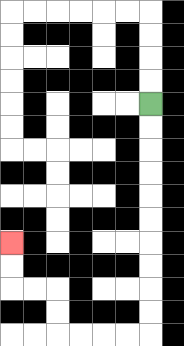{'start': '[6, 4]', 'end': '[0, 10]', 'path_directions': 'D,D,D,D,D,D,D,D,D,D,L,L,L,L,U,U,L,L,U,U', 'path_coordinates': '[[6, 4], [6, 5], [6, 6], [6, 7], [6, 8], [6, 9], [6, 10], [6, 11], [6, 12], [6, 13], [6, 14], [5, 14], [4, 14], [3, 14], [2, 14], [2, 13], [2, 12], [1, 12], [0, 12], [0, 11], [0, 10]]'}